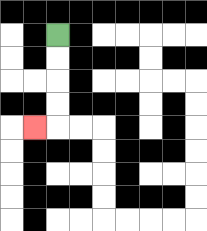{'start': '[2, 1]', 'end': '[1, 5]', 'path_directions': 'D,D,D,D,L', 'path_coordinates': '[[2, 1], [2, 2], [2, 3], [2, 4], [2, 5], [1, 5]]'}